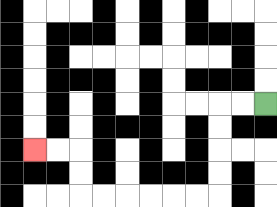{'start': '[11, 4]', 'end': '[1, 6]', 'path_directions': 'L,L,D,D,D,D,L,L,L,L,L,L,U,U,L,L', 'path_coordinates': '[[11, 4], [10, 4], [9, 4], [9, 5], [9, 6], [9, 7], [9, 8], [8, 8], [7, 8], [6, 8], [5, 8], [4, 8], [3, 8], [3, 7], [3, 6], [2, 6], [1, 6]]'}